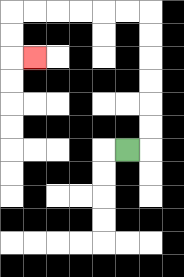{'start': '[5, 6]', 'end': '[1, 2]', 'path_directions': 'R,U,U,U,U,U,U,L,L,L,L,L,L,D,D,R', 'path_coordinates': '[[5, 6], [6, 6], [6, 5], [6, 4], [6, 3], [6, 2], [6, 1], [6, 0], [5, 0], [4, 0], [3, 0], [2, 0], [1, 0], [0, 0], [0, 1], [0, 2], [1, 2]]'}